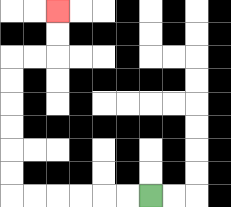{'start': '[6, 8]', 'end': '[2, 0]', 'path_directions': 'L,L,L,L,L,L,U,U,U,U,U,U,R,R,U,U', 'path_coordinates': '[[6, 8], [5, 8], [4, 8], [3, 8], [2, 8], [1, 8], [0, 8], [0, 7], [0, 6], [0, 5], [0, 4], [0, 3], [0, 2], [1, 2], [2, 2], [2, 1], [2, 0]]'}